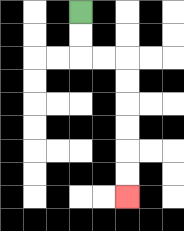{'start': '[3, 0]', 'end': '[5, 8]', 'path_directions': 'D,D,R,R,D,D,D,D,D,D', 'path_coordinates': '[[3, 0], [3, 1], [3, 2], [4, 2], [5, 2], [5, 3], [5, 4], [5, 5], [5, 6], [5, 7], [5, 8]]'}